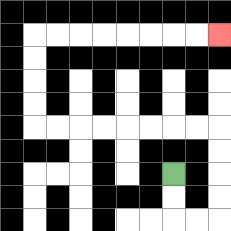{'start': '[7, 7]', 'end': '[9, 1]', 'path_directions': 'D,D,R,R,U,U,U,U,L,L,L,L,L,L,L,L,U,U,U,U,R,R,R,R,R,R,R,R', 'path_coordinates': '[[7, 7], [7, 8], [7, 9], [8, 9], [9, 9], [9, 8], [9, 7], [9, 6], [9, 5], [8, 5], [7, 5], [6, 5], [5, 5], [4, 5], [3, 5], [2, 5], [1, 5], [1, 4], [1, 3], [1, 2], [1, 1], [2, 1], [3, 1], [4, 1], [5, 1], [6, 1], [7, 1], [8, 1], [9, 1]]'}